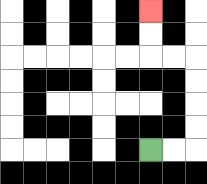{'start': '[6, 6]', 'end': '[6, 0]', 'path_directions': 'R,R,U,U,U,U,L,L,U,U', 'path_coordinates': '[[6, 6], [7, 6], [8, 6], [8, 5], [8, 4], [8, 3], [8, 2], [7, 2], [6, 2], [6, 1], [6, 0]]'}